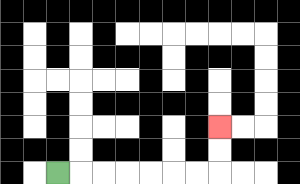{'start': '[2, 7]', 'end': '[9, 5]', 'path_directions': 'R,R,R,R,R,R,R,U,U', 'path_coordinates': '[[2, 7], [3, 7], [4, 7], [5, 7], [6, 7], [7, 7], [8, 7], [9, 7], [9, 6], [9, 5]]'}